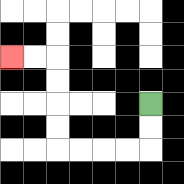{'start': '[6, 4]', 'end': '[0, 2]', 'path_directions': 'D,D,L,L,L,L,U,U,U,U,L,L', 'path_coordinates': '[[6, 4], [6, 5], [6, 6], [5, 6], [4, 6], [3, 6], [2, 6], [2, 5], [2, 4], [2, 3], [2, 2], [1, 2], [0, 2]]'}